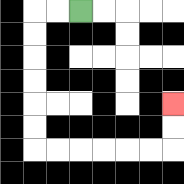{'start': '[3, 0]', 'end': '[7, 4]', 'path_directions': 'L,L,D,D,D,D,D,D,R,R,R,R,R,R,U,U', 'path_coordinates': '[[3, 0], [2, 0], [1, 0], [1, 1], [1, 2], [1, 3], [1, 4], [1, 5], [1, 6], [2, 6], [3, 6], [4, 6], [5, 6], [6, 6], [7, 6], [7, 5], [7, 4]]'}